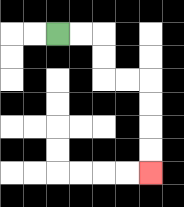{'start': '[2, 1]', 'end': '[6, 7]', 'path_directions': 'R,R,D,D,R,R,D,D,D,D', 'path_coordinates': '[[2, 1], [3, 1], [4, 1], [4, 2], [4, 3], [5, 3], [6, 3], [6, 4], [6, 5], [6, 6], [6, 7]]'}